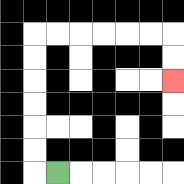{'start': '[2, 7]', 'end': '[7, 3]', 'path_directions': 'L,U,U,U,U,U,U,R,R,R,R,R,R,D,D', 'path_coordinates': '[[2, 7], [1, 7], [1, 6], [1, 5], [1, 4], [1, 3], [1, 2], [1, 1], [2, 1], [3, 1], [4, 1], [5, 1], [6, 1], [7, 1], [7, 2], [7, 3]]'}